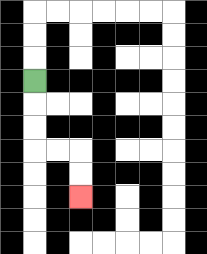{'start': '[1, 3]', 'end': '[3, 8]', 'path_directions': 'D,D,D,R,R,D,D', 'path_coordinates': '[[1, 3], [1, 4], [1, 5], [1, 6], [2, 6], [3, 6], [3, 7], [3, 8]]'}